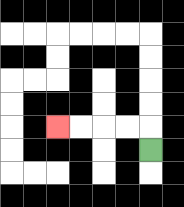{'start': '[6, 6]', 'end': '[2, 5]', 'path_directions': 'U,L,L,L,L', 'path_coordinates': '[[6, 6], [6, 5], [5, 5], [4, 5], [3, 5], [2, 5]]'}